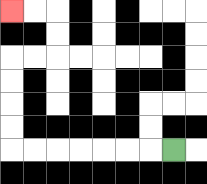{'start': '[7, 6]', 'end': '[0, 0]', 'path_directions': 'L,L,L,L,L,L,L,U,U,U,U,R,R,U,U,L,L', 'path_coordinates': '[[7, 6], [6, 6], [5, 6], [4, 6], [3, 6], [2, 6], [1, 6], [0, 6], [0, 5], [0, 4], [0, 3], [0, 2], [1, 2], [2, 2], [2, 1], [2, 0], [1, 0], [0, 0]]'}